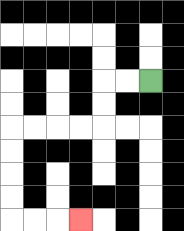{'start': '[6, 3]', 'end': '[3, 9]', 'path_directions': 'L,L,D,D,L,L,L,L,D,D,D,D,R,R,R', 'path_coordinates': '[[6, 3], [5, 3], [4, 3], [4, 4], [4, 5], [3, 5], [2, 5], [1, 5], [0, 5], [0, 6], [0, 7], [0, 8], [0, 9], [1, 9], [2, 9], [3, 9]]'}